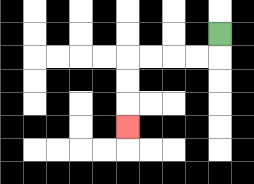{'start': '[9, 1]', 'end': '[5, 5]', 'path_directions': 'D,L,L,L,L,D,D,D', 'path_coordinates': '[[9, 1], [9, 2], [8, 2], [7, 2], [6, 2], [5, 2], [5, 3], [5, 4], [5, 5]]'}